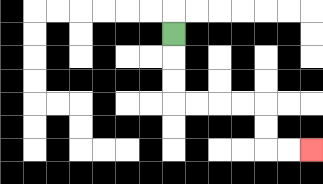{'start': '[7, 1]', 'end': '[13, 6]', 'path_directions': 'D,D,D,R,R,R,R,D,D,R,R', 'path_coordinates': '[[7, 1], [7, 2], [7, 3], [7, 4], [8, 4], [9, 4], [10, 4], [11, 4], [11, 5], [11, 6], [12, 6], [13, 6]]'}